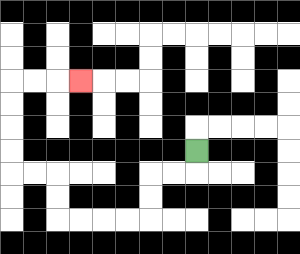{'start': '[8, 6]', 'end': '[3, 3]', 'path_directions': 'D,L,L,D,D,L,L,L,L,U,U,L,L,U,U,U,U,R,R,R', 'path_coordinates': '[[8, 6], [8, 7], [7, 7], [6, 7], [6, 8], [6, 9], [5, 9], [4, 9], [3, 9], [2, 9], [2, 8], [2, 7], [1, 7], [0, 7], [0, 6], [0, 5], [0, 4], [0, 3], [1, 3], [2, 3], [3, 3]]'}